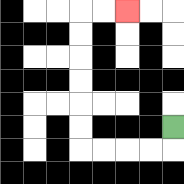{'start': '[7, 5]', 'end': '[5, 0]', 'path_directions': 'D,L,L,L,L,U,U,U,U,U,U,R,R', 'path_coordinates': '[[7, 5], [7, 6], [6, 6], [5, 6], [4, 6], [3, 6], [3, 5], [3, 4], [3, 3], [3, 2], [3, 1], [3, 0], [4, 0], [5, 0]]'}